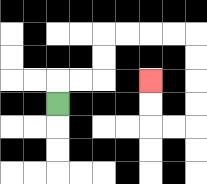{'start': '[2, 4]', 'end': '[6, 3]', 'path_directions': 'U,R,R,U,U,R,R,R,R,D,D,D,D,L,L,U,U', 'path_coordinates': '[[2, 4], [2, 3], [3, 3], [4, 3], [4, 2], [4, 1], [5, 1], [6, 1], [7, 1], [8, 1], [8, 2], [8, 3], [8, 4], [8, 5], [7, 5], [6, 5], [6, 4], [6, 3]]'}